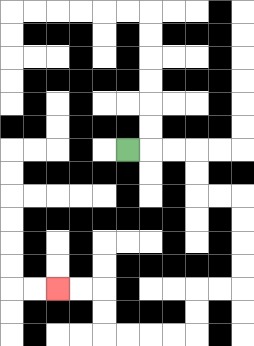{'start': '[5, 6]', 'end': '[2, 12]', 'path_directions': 'R,R,R,D,D,R,R,D,D,D,D,L,L,D,D,L,L,L,L,U,U,L,L', 'path_coordinates': '[[5, 6], [6, 6], [7, 6], [8, 6], [8, 7], [8, 8], [9, 8], [10, 8], [10, 9], [10, 10], [10, 11], [10, 12], [9, 12], [8, 12], [8, 13], [8, 14], [7, 14], [6, 14], [5, 14], [4, 14], [4, 13], [4, 12], [3, 12], [2, 12]]'}